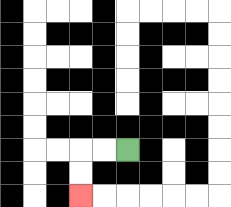{'start': '[5, 6]', 'end': '[3, 8]', 'path_directions': 'L,L,D,D', 'path_coordinates': '[[5, 6], [4, 6], [3, 6], [3, 7], [3, 8]]'}